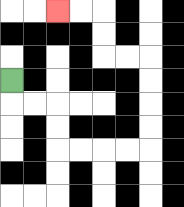{'start': '[0, 3]', 'end': '[2, 0]', 'path_directions': 'D,R,R,D,D,R,R,R,R,U,U,U,U,L,L,U,U,L,L', 'path_coordinates': '[[0, 3], [0, 4], [1, 4], [2, 4], [2, 5], [2, 6], [3, 6], [4, 6], [5, 6], [6, 6], [6, 5], [6, 4], [6, 3], [6, 2], [5, 2], [4, 2], [4, 1], [4, 0], [3, 0], [2, 0]]'}